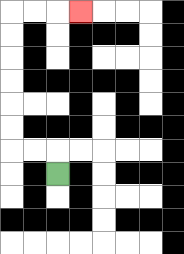{'start': '[2, 7]', 'end': '[3, 0]', 'path_directions': 'U,L,L,U,U,U,U,U,U,R,R,R', 'path_coordinates': '[[2, 7], [2, 6], [1, 6], [0, 6], [0, 5], [0, 4], [0, 3], [0, 2], [0, 1], [0, 0], [1, 0], [2, 0], [3, 0]]'}